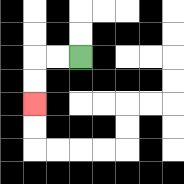{'start': '[3, 2]', 'end': '[1, 4]', 'path_directions': 'L,L,D,D', 'path_coordinates': '[[3, 2], [2, 2], [1, 2], [1, 3], [1, 4]]'}